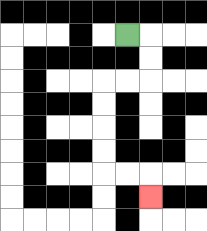{'start': '[5, 1]', 'end': '[6, 8]', 'path_directions': 'R,D,D,L,L,D,D,D,D,R,R,D', 'path_coordinates': '[[5, 1], [6, 1], [6, 2], [6, 3], [5, 3], [4, 3], [4, 4], [4, 5], [4, 6], [4, 7], [5, 7], [6, 7], [6, 8]]'}